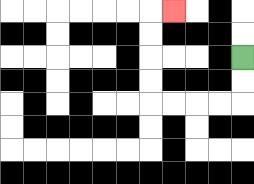{'start': '[10, 2]', 'end': '[7, 0]', 'path_directions': 'D,D,L,L,L,L,U,U,U,U,R', 'path_coordinates': '[[10, 2], [10, 3], [10, 4], [9, 4], [8, 4], [7, 4], [6, 4], [6, 3], [6, 2], [6, 1], [6, 0], [7, 0]]'}